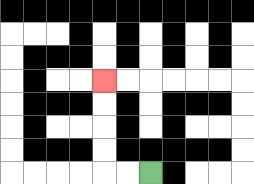{'start': '[6, 7]', 'end': '[4, 3]', 'path_directions': 'L,L,U,U,U,U', 'path_coordinates': '[[6, 7], [5, 7], [4, 7], [4, 6], [4, 5], [4, 4], [4, 3]]'}